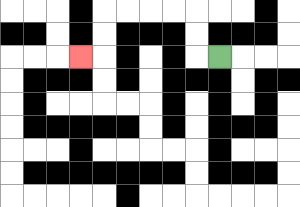{'start': '[9, 2]', 'end': '[3, 2]', 'path_directions': 'L,U,U,L,L,L,L,D,D,L', 'path_coordinates': '[[9, 2], [8, 2], [8, 1], [8, 0], [7, 0], [6, 0], [5, 0], [4, 0], [4, 1], [4, 2], [3, 2]]'}